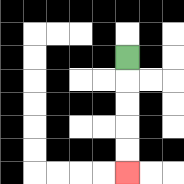{'start': '[5, 2]', 'end': '[5, 7]', 'path_directions': 'D,D,D,D,D', 'path_coordinates': '[[5, 2], [5, 3], [5, 4], [5, 5], [5, 6], [5, 7]]'}